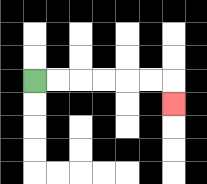{'start': '[1, 3]', 'end': '[7, 4]', 'path_directions': 'R,R,R,R,R,R,D', 'path_coordinates': '[[1, 3], [2, 3], [3, 3], [4, 3], [5, 3], [6, 3], [7, 3], [7, 4]]'}